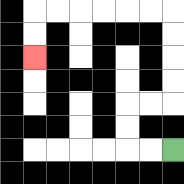{'start': '[7, 6]', 'end': '[1, 2]', 'path_directions': 'L,L,U,U,R,R,U,U,U,U,L,L,L,L,L,L,D,D', 'path_coordinates': '[[7, 6], [6, 6], [5, 6], [5, 5], [5, 4], [6, 4], [7, 4], [7, 3], [7, 2], [7, 1], [7, 0], [6, 0], [5, 0], [4, 0], [3, 0], [2, 0], [1, 0], [1, 1], [1, 2]]'}